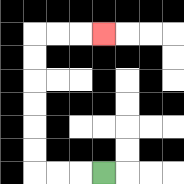{'start': '[4, 7]', 'end': '[4, 1]', 'path_directions': 'L,L,L,U,U,U,U,U,U,R,R,R', 'path_coordinates': '[[4, 7], [3, 7], [2, 7], [1, 7], [1, 6], [1, 5], [1, 4], [1, 3], [1, 2], [1, 1], [2, 1], [3, 1], [4, 1]]'}